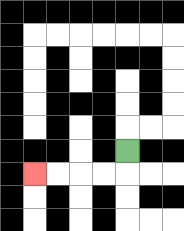{'start': '[5, 6]', 'end': '[1, 7]', 'path_directions': 'D,L,L,L,L', 'path_coordinates': '[[5, 6], [5, 7], [4, 7], [3, 7], [2, 7], [1, 7]]'}